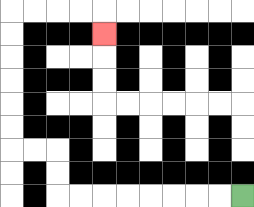{'start': '[10, 8]', 'end': '[4, 1]', 'path_directions': 'L,L,L,L,L,L,L,L,U,U,L,L,U,U,U,U,U,U,R,R,R,R,D', 'path_coordinates': '[[10, 8], [9, 8], [8, 8], [7, 8], [6, 8], [5, 8], [4, 8], [3, 8], [2, 8], [2, 7], [2, 6], [1, 6], [0, 6], [0, 5], [0, 4], [0, 3], [0, 2], [0, 1], [0, 0], [1, 0], [2, 0], [3, 0], [4, 0], [4, 1]]'}